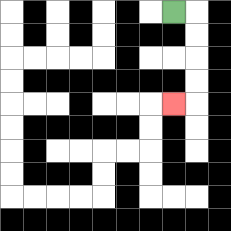{'start': '[7, 0]', 'end': '[7, 4]', 'path_directions': 'R,D,D,D,D,L', 'path_coordinates': '[[7, 0], [8, 0], [8, 1], [8, 2], [8, 3], [8, 4], [7, 4]]'}